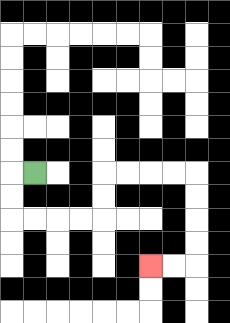{'start': '[1, 7]', 'end': '[6, 11]', 'path_directions': 'L,D,D,R,R,R,R,U,U,R,R,R,R,D,D,D,D,L,L', 'path_coordinates': '[[1, 7], [0, 7], [0, 8], [0, 9], [1, 9], [2, 9], [3, 9], [4, 9], [4, 8], [4, 7], [5, 7], [6, 7], [7, 7], [8, 7], [8, 8], [8, 9], [8, 10], [8, 11], [7, 11], [6, 11]]'}